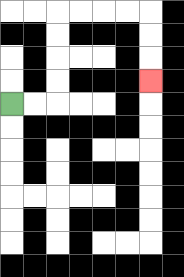{'start': '[0, 4]', 'end': '[6, 3]', 'path_directions': 'R,R,U,U,U,U,R,R,R,R,D,D,D', 'path_coordinates': '[[0, 4], [1, 4], [2, 4], [2, 3], [2, 2], [2, 1], [2, 0], [3, 0], [4, 0], [5, 0], [6, 0], [6, 1], [6, 2], [6, 3]]'}